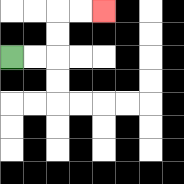{'start': '[0, 2]', 'end': '[4, 0]', 'path_directions': 'R,R,U,U,R,R', 'path_coordinates': '[[0, 2], [1, 2], [2, 2], [2, 1], [2, 0], [3, 0], [4, 0]]'}